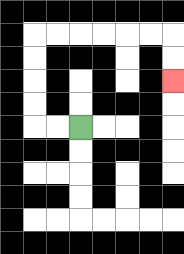{'start': '[3, 5]', 'end': '[7, 3]', 'path_directions': 'L,L,U,U,U,U,R,R,R,R,R,R,D,D', 'path_coordinates': '[[3, 5], [2, 5], [1, 5], [1, 4], [1, 3], [1, 2], [1, 1], [2, 1], [3, 1], [4, 1], [5, 1], [6, 1], [7, 1], [7, 2], [7, 3]]'}